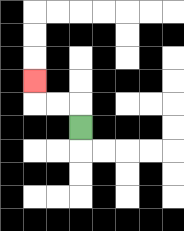{'start': '[3, 5]', 'end': '[1, 3]', 'path_directions': 'U,L,L,U', 'path_coordinates': '[[3, 5], [3, 4], [2, 4], [1, 4], [1, 3]]'}